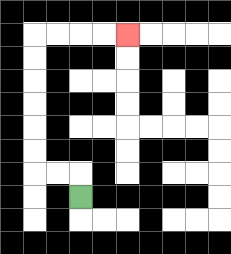{'start': '[3, 8]', 'end': '[5, 1]', 'path_directions': 'U,L,L,U,U,U,U,U,U,R,R,R,R', 'path_coordinates': '[[3, 8], [3, 7], [2, 7], [1, 7], [1, 6], [1, 5], [1, 4], [1, 3], [1, 2], [1, 1], [2, 1], [3, 1], [4, 1], [5, 1]]'}